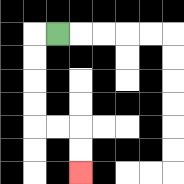{'start': '[2, 1]', 'end': '[3, 7]', 'path_directions': 'L,D,D,D,D,R,R,D,D', 'path_coordinates': '[[2, 1], [1, 1], [1, 2], [1, 3], [1, 4], [1, 5], [2, 5], [3, 5], [3, 6], [3, 7]]'}